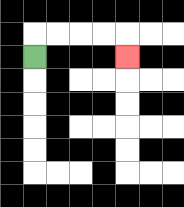{'start': '[1, 2]', 'end': '[5, 2]', 'path_directions': 'U,R,R,R,R,D', 'path_coordinates': '[[1, 2], [1, 1], [2, 1], [3, 1], [4, 1], [5, 1], [5, 2]]'}